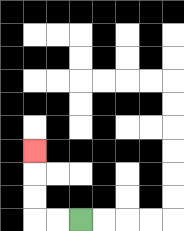{'start': '[3, 9]', 'end': '[1, 6]', 'path_directions': 'L,L,U,U,U', 'path_coordinates': '[[3, 9], [2, 9], [1, 9], [1, 8], [1, 7], [1, 6]]'}